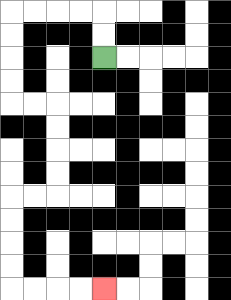{'start': '[4, 2]', 'end': '[4, 12]', 'path_directions': 'U,U,L,L,L,L,D,D,D,D,R,R,D,D,D,D,L,L,D,D,D,D,R,R,R,R', 'path_coordinates': '[[4, 2], [4, 1], [4, 0], [3, 0], [2, 0], [1, 0], [0, 0], [0, 1], [0, 2], [0, 3], [0, 4], [1, 4], [2, 4], [2, 5], [2, 6], [2, 7], [2, 8], [1, 8], [0, 8], [0, 9], [0, 10], [0, 11], [0, 12], [1, 12], [2, 12], [3, 12], [4, 12]]'}